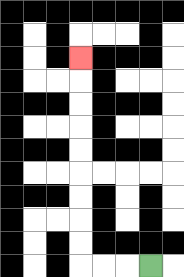{'start': '[6, 11]', 'end': '[3, 2]', 'path_directions': 'L,L,L,U,U,U,U,U,U,U,U,U', 'path_coordinates': '[[6, 11], [5, 11], [4, 11], [3, 11], [3, 10], [3, 9], [3, 8], [3, 7], [3, 6], [3, 5], [3, 4], [3, 3], [3, 2]]'}